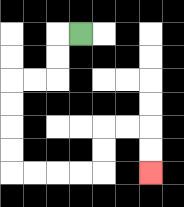{'start': '[3, 1]', 'end': '[6, 7]', 'path_directions': 'L,D,D,L,L,D,D,D,D,R,R,R,R,U,U,R,R,D,D', 'path_coordinates': '[[3, 1], [2, 1], [2, 2], [2, 3], [1, 3], [0, 3], [0, 4], [0, 5], [0, 6], [0, 7], [1, 7], [2, 7], [3, 7], [4, 7], [4, 6], [4, 5], [5, 5], [6, 5], [6, 6], [6, 7]]'}